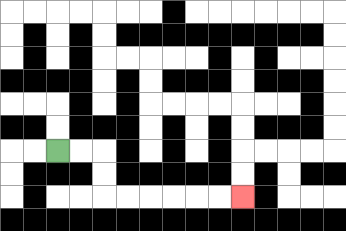{'start': '[2, 6]', 'end': '[10, 8]', 'path_directions': 'R,R,D,D,R,R,R,R,R,R', 'path_coordinates': '[[2, 6], [3, 6], [4, 6], [4, 7], [4, 8], [5, 8], [6, 8], [7, 8], [8, 8], [9, 8], [10, 8]]'}